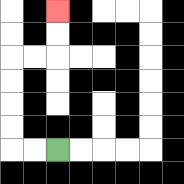{'start': '[2, 6]', 'end': '[2, 0]', 'path_directions': 'L,L,U,U,U,U,R,R,U,U', 'path_coordinates': '[[2, 6], [1, 6], [0, 6], [0, 5], [0, 4], [0, 3], [0, 2], [1, 2], [2, 2], [2, 1], [2, 0]]'}